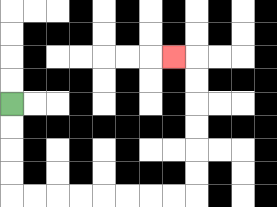{'start': '[0, 4]', 'end': '[7, 2]', 'path_directions': 'D,D,D,D,R,R,R,R,R,R,R,R,U,U,U,U,U,U,L', 'path_coordinates': '[[0, 4], [0, 5], [0, 6], [0, 7], [0, 8], [1, 8], [2, 8], [3, 8], [4, 8], [5, 8], [6, 8], [7, 8], [8, 8], [8, 7], [8, 6], [8, 5], [8, 4], [8, 3], [8, 2], [7, 2]]'}